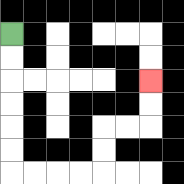{'start': '[0, 1]', 'end': '[6, 3]', 'path_directions': 'D,D,D,D,D,D,R,R,R,R,U,U,R,R,U,U', 'path_coordinates': '[[0, 1], [0, 2], [0, 3], [0, 4], [0, 5], [0, 6], [0, 7], [1, 7], [2, 7], [3, 7], [4, 7], [4, 6], [4, 5], [5, 5], [6, 5], [6, 4], [6, 3]]'}